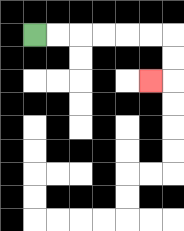{'start': '[1, 1]', 'end': '[6, 3]', 'path_directions': 'R,R,R,R,R,R,D,D,L', 'path_coordinates': '[[1, 1], [2, 1], [3, 1], [4, 1], [5, 1], [6, 1], [7, 1], [7, 2], [7, 3], [6, 3]]'}